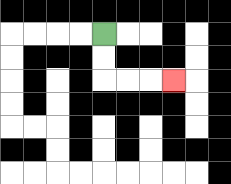{'start': '[4, 1]', 'end': '[7, 3]', 'path_directions': 'D,D,R,R,R', 'path_coordinates': '[[4, 1], [4, 2], [4, 3], [5, 3], [6, 3], [7, 3]]'}